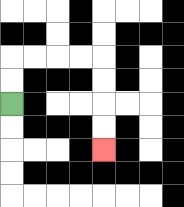{'start': '[0, 4]', 'end': '[4, 6]', 'path_directions': 'U,U,R,R,R,R,D,D,D,D', 'path_coordinates': '[[0, 4], [0, 3], [0, 2], [1, 2], [2, 2], [3, 2], [4, 2], [4, 3], [4, 4], [4, 5], [4, 6]]'}